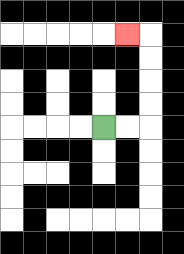{'start': '[4, 5]', 'end': '[5, 1]', 'path_directions': 'R,R,U,U,U,U,L', 'path_coordinates': '[[4, 5], [5, 5], [6, 5], [6, 4], [6, 3], [6, 2], [6, 1], [5, 1]]'}